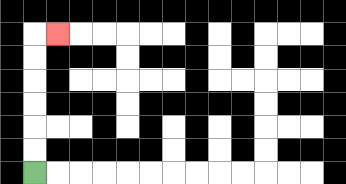{'start': '[1, 7]', 'end': '[2, 1]', 'path_directions': 'U,U,U,U,U,U,R', 'path_coordinates': '[[1, 7], [1, 6], [1, 5], [1, 4], [1, 3], [1, 2], [1, 1], [2, 1]]'}